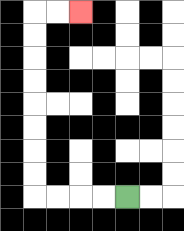{'start': '[5, 8]', 'end': '[3, 0]', 'path_directions': 'L,L,L,L,U,U,U,U,U,U,U,U,R,R', 'path_coordinates': '[[5, 8], [4, 8], [3, 8], [2, 8], [1, 8], [1, 7], [1, 6], [1, 5], [1, 4], [1, 3], [1, 2], [1, 1], [1, 0], [2, 0], [3, 0]]'}